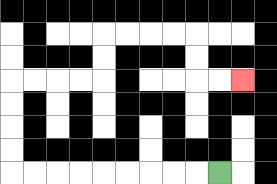{'start': '[9, 7]', 'end': '[10, 3]', 'path_directions': 'L,L,L,L,L,L,L,L,L,U,U,U,U,R,R,R,R,U,U,R,R,R,R,D,D,R,R', 'path_coordinates': '[[9, 7], [8, 7], [7, 7], [6, 7], [5, 7], [4, 7], [3, 7], [2, 7], [1, 7], [0, 7], [0, 6], [0, 5], [0, 4], [0, 3], [1, 3], [2, 3], [3, 3], [4, 3], [4, 2], [4, 1], [5, 1], [6, 1], [7, 1], [8, 1], [8, 2], [8, 3], [9, 3], [10, 3]]'}